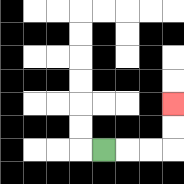{'start': '[4, 6]', 'end': '[7, 4]', 'path_directions': 'R,R,R,U,U', 'path_coordinates': '[[4, 6], [5, 6], [6, 6], [7, 6], [7, 5], [7, 4]]'}